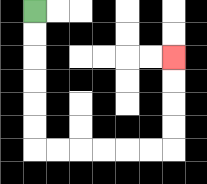{'start': '[1, 0]', 'end': '[7, 2]', 'path_directions': 'D,D,D,D,D,D,R,R,R,R,R,R,U,U,U,U', 'path_coordinates': '[[1, 0], [1, 1], [1, 2], [1, 3], [1, 4], [1, 5], [1, 6], [2, 6], [3, 6], [4, 6], [5, 6], [6, 6], [7, 6], [7, 5], [7, 4], [7, 3], [7, 2]]'}